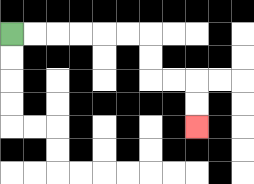{'start': '[0, 1]', 'end': '[8, 5]', 'path_directions': 'R,R,R,R,R,R,D,D,R,R,D,D', 'path_coordinates': '[[0, 1], [1, 1], [2, 1], [3, 1], [4, 1], [5, 1], [6, 1], [6, 2], [6, 3], [7, 3], [8, 3], [8, 4], [8, 5]]'}